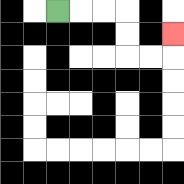{'start': '[2, 0]', 'end': '[7, 1]', 'path_directions': 'R,R,R,D,D,R,R,U', 'path_coordinates': '[[2, 0], [3, 0], [4, 0], [5, 0], [5, 1], [5, 2], [6, 2], [7, 2], [7, 1]]'}